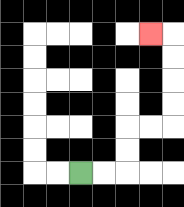{'start': '[3, 7]', 'end': '[6, 1]', 'path_directions': 'R,R,U,U,R,R,U,U,U,U,L', 'path_coordinates': '[[3, 7], [4, 7], [5, 7], [5, 6], [5, 5], [6, 5], [7, 5], [7, 4], [7, 3], [7, 2], [7, 1], [6, 1]]'}